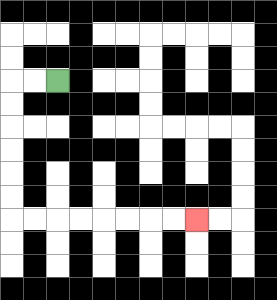{'start': '[2, 3]', 'end': '[8, 9]', 'path_directions': 'L,L,D,D,D,D,D,D,R,R,R,R,R,R,R,R', 'path_coordinates': '[[2, 3], [1, 3], [0, 3], [0, 4], [0, 5], [0, 6], [0, 7], [0, 8], [0, 9], [1, 9], [2, 9], [3, 9], [4, 9], [5, 9], [6, 9], [7, 9], [8, 9]]'}